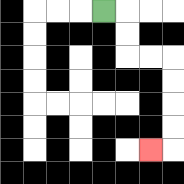{'start': '[4, 0]', 'end': '[6, 6]', 'path_directions': 'R,D,D,R,R,D,D,D,D,L', 'path_coordinates': '[[4, 0], [5, 0], [5, 1], [5, 2], [6, 2], [7, 2], [7, 3], [7, 4], [7, 5], [7, 6], [6, 6]]'}